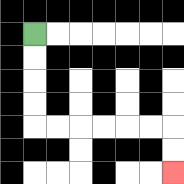{'start': '[1, 1]', 'end': '[7, 7]', 'path_directions': 'D,D,D,D,R,R,R,R,R,R,D,D', 'path_coordinates': '[[1, 1], [1, 2], [1, 3], [1, 4], [1, 5], [2, 5], [3, 5], [4, 5], [5, 5], [6, 5], [7, 5], [7, 6], [7, 7]]'}